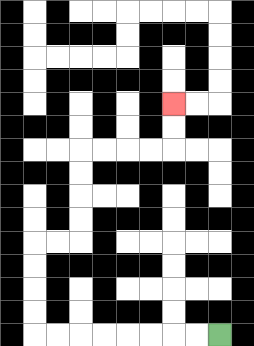{'start': '[9, 14]', 'end': '[7, 4]', 'path_directions': 'L,L,L,L,L,L,L,L,U,U,U,U,R,R,U,U,U,U,R,R,R,R,U,U', 'path_coordinates': '[[9, 14], [8, 14], [7, 14], [6, 14], [5, 14], [4, 14], [3, 14], [2, 14], [1, 14], [1, 13], [1, 12], [1, 11], [1, 10], [2, 10], [3, 10], [3, 9], [3, 8], [3, 7], [3, 6], [4, 6], [5, 6], [6, 6], [7, 6], [7, 5], [7, 4]]'}